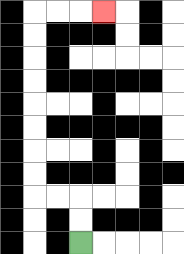{'start': '[3, 10]', 'end': '[4, 0]', 'path_directions': 'U,U,L,L,U,U,U,U,U,U,U,U,R,R,R', 'path_coordinates': '[[3, 10], [3, 9], [3, 8], [2, 8], [1, 8], [1, 7], [1, 6], [1, 5], [1, 4], [1, 3], [1, 2], [1, 1], [1, 0], [2, 0], [3, 0], [4, 0]]'}